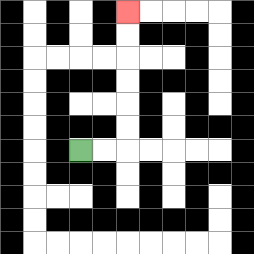{'start': '[3, 6]', 'end': '[5, 0]', 'path_directions': 'R,R,U,U,U,U,U,U', 'path_coordinates': '[[3, 6], [4, 6], [5, 6], [5, 5], [5, 4], [5, 3], [5, 2], [5, 1], [5, 0]]'}